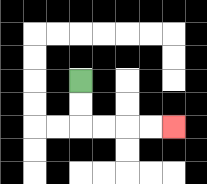{'start': '[3, 3]', 'end': '[7, 5]', 'path_directions': 'D,D,R,R,R,R', 'path_coordinates': '[[3, 3], [3, 4], [3, 5], [4, 5], [5, 5], [6, 5], [7, 5]]'}